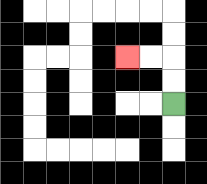{'start': '[7, 4]', 'end': '[5, 2]', 'path_directions': 'U,U,L,L', 'path_coordinates': '[[7, 4], [7, 3], [7, 2], [6, 2], [5, 2]]'}